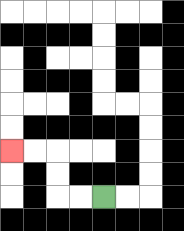{'start': '[4, 8]', 'end': '[0, 6]', 'path_directions': 'L,L,U,U,L,L', 'path_coordinates': '[[4, 8], [3, 8], [2, 8], [2, 7], [2, 6], [1, 6], [0, 6]]'}